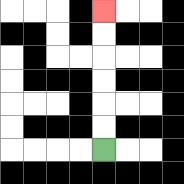{'start': '[4, 6]', 'end': '[4, 0]', 'path_directions': 'U,U,U,U,U,U', 'path_coordinates': '[[4, 6], [4, 5], [4, 4], [4, 3], [4, 2], [4, 1], [4, 0]]'}